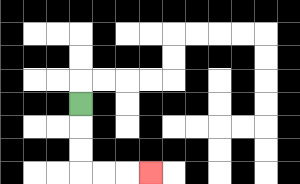{'start': '[3, 4]', 'end': '[6, 7]', 'path_directions': 'D,D,D,R,R,R', 'path_coordinates': '[[3, 4], [3, 5], [3, 6], [3, 7], [4, 7], [5, 7], [6, 7]]'}